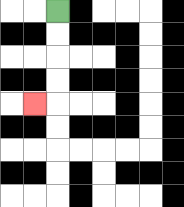{'start': '[2, 0]', 'end': '[1, 4]', 'path_directions': 'D,D,D,D,L', 'path_coordinates': '[[2, 0], [2, 1], [2, 2], [2, 3], [2, 4], [1, 4]]'}